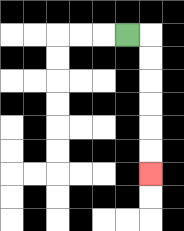{'start': '[5, 1]', 'end': '[6, 7]', 'path_directions': 'R,D,D,D,D,D,D', 'path_coordinates': '[[5, 1], [6, 1], [6, 2], [6, 3], [6, 4], [6, 5], [6, 6], [6, 7]]'}